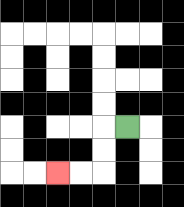{'start': '[5, 5]', 'end': '[2, 7]', 'path_directions': 'L,D,D,L,L', 'path_coordinates': '[[5, 5], [4, 5], [4, 6], [4, 7], [3, 7], [2, 7]]'}